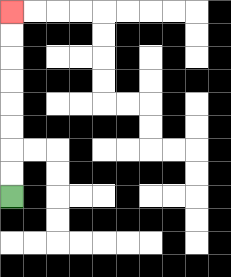{'start': '[0, 8]', 'end': '[0, 0]', 'path_directions': 'U,U,U,U,U,U,U,U', 'path_coordinates': '[[0, 8], [0, 7], [0, 6], [0, 5], [0, 4], [0, 3], [0, 2], [0, 1], [0, 0]]'}